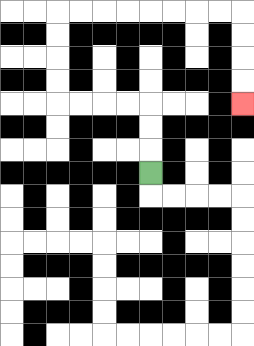{'start': '[6, 7]', 'end': '[10, 4]', 'path_directions': 'U,U,U,L,L,L,L,U,U,U,U,R,R,R,R,R,R,R,R,D,D,D,D', 'path_coordinates': '[[6, 7], [6, 6], [6, 5], [6, 4], [5, 4], [4, 4], [3, 4], [2, 4], [2, 3], [2, 2], [2, 1], [2, 0], [3, 0], [4, 0], [5, 0], [6, 0], [7, 0], [8, 0], [9, 0], [10, 0], [10, 1], [10, 2], [10, 3], [10, 4]]'}